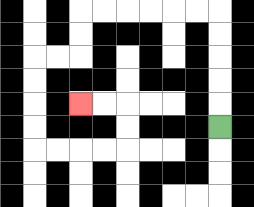{'start': '[9, 5]', 'end': '[3, 4]', 'path_directions': 'U,U,U,U,U,L,L,L,L,L,L,D,D,L,L,D,D,D,D,R,R,R,R,U,U,L,L', 'path_coordinates': '[[9, 5], [9, 4], [9, 3], [9, 2], [9, 1], [9, 0], [8, 0], [7, 0], [6, 0], [5, 0], [4, 0], [3, 0], [3, 1], [3, 2], [2, 2], [1, 2], [1, 3], [1, 4], [1, 5], [1, 6], [2, 6], [3, 6], [4, 6], [5, 6], [5, 5], [5, 4], [4, 4], [3, 4]]'}